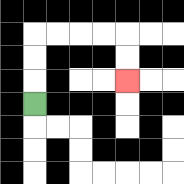{'start': '[1, 4]', 'end': '[5, 3]', 'path_directions': 'U,U,U,R,R,R,R,D,D', 'path_coordinates': '[[1, 4], [1, 3], [1, 2], [1, 1], [2, 1], [3, 1], [4, 1], [5, 1], [5, 2], [5, 3]]'}